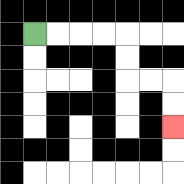{'start': '[1, 1]', 'end': '[7, 5]', 'path_directions': 'R,R,R,R,D,D,R,R,D,D', 'path_coordinates': '[[1, 1], [2, 1], [3, 1], [4, 1], [5, 1], [5, 2], [5, 3], [6, 3], [7, 3], [7, 4], [7, 5]]'}